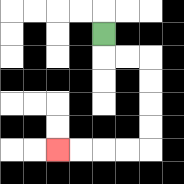{'start': '[4, 1]', 'end': '[2, 6]', 'path_directions': 'D,R,R,D,D,D,D,L,L,L,L', 'path_coordinates': '[[4, 1], [4, 2], [5, 2], [6, 2], [6, 3], [6, 4], [6, 5], [6, 6], [5, 6], [4, 6], [3, 6], [2, 6]]'}